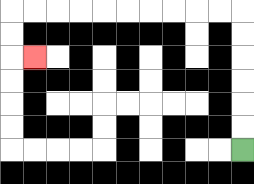{'start': '[10, 6]', 'end': '[1, 2]', 'path_directions': 'U,U,U,U,U,U,L,L,L,L,L,L,L,L,L,L,D,D,R', 'path_coordinates': '[[10, 6], [10, 5], [10, 4], [10, 3], [10, 2], [10, 1], [10, 0], [9, 0], [8, 0], [7, 0], [6, 0], [5, 0], [4, 0], [3, 0], [2, 0], [1, 0], [0, 0], [0, 1], [0, 2], [1, 2]]'}